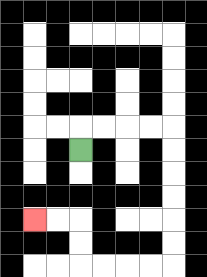{'start': '[3, 6]', 'end': '[1, 9]', 'path_directions': 'U,R,R,R,R,D,D,D,D,D,D,L,L,L,L,U,U,L,L', 'path_coordinates': '[[3, 6], [3, 5], [4, 5], [5, 5], [6, 5], [7, 5], [7, 6], [7, 7], [7, 8], [7, 9], [7, 10], [7, 11], [6, 11], [5, 11], [4, 11], [3, 11], [3, 10], [3, 9], [2, 9], [1, 9]]'}